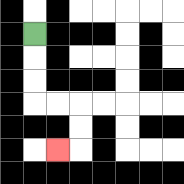{'start': '[1, 1]', 'end': '[2, 6]', 'path_directions': 'D,D,D,R,R,D,D,L', 'path_coordinates': '[[1, 1], [1, 2], [1, 3], [1, 4], [2, 4], [3, 4], [3, 5], [3, 6], [2, 6]]'}